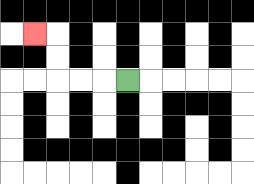{'start': '[5, 3]', 'end': '[1, 1]', 'path_directions': 'L,L,L,U,U,L', 'path_coordinates': '[[5, 3], [4, 3], [3, 3], [2, 3], [2, 2], [2, 1], [1, 1]]'}